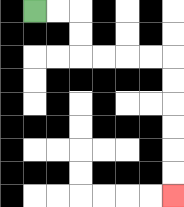{'start': '[1, 0]', 'end': '[7, 8]', 'path_directions': 'R,R,D,D,R,R,R,R,D,D,D,D,D,D', 'path_coordinates': '[[1, 0], [2, 0], [3, 0], [3, 1], [3, 2], [4, 2], [5, 2], [6, 2], [7, 2], [7, 3], [7, 4], [7, 5], [7, 6], [7, 7], [7, 8]]'}